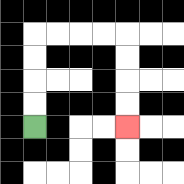{'start': '[1, 5]', 'end': '[5, 5]', 'path_directions': 'U,U,U,U,R,R,R,R,D,D,D,D', 'path_coordinates': '[[1, 5], [1, 4], [1, 3], [1, 2], [1, 1], [2, 1], [3, 1], [4, 1], [5, 1], [5, 2], [5, 3], [5, 4], [5, 5]]'}